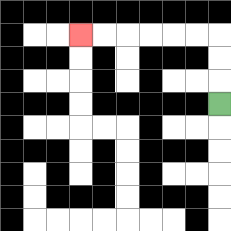{'start': '[9, 4]', 'end': '[3, 1]', 'path_directions': 'U,U,U,L,L,L,L,L,L', 'path_coordinates': '[[9, 4], [9, 3], [9, 2], [9, 1], [8, 1], [7, 1], [6, 1], [5, 1], [4, 1], [3, 1]]'}